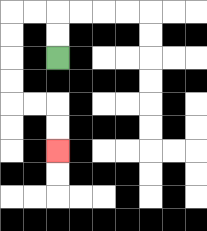{'start': '[2, 2]', 'end': '[2, 6]', 'path_directions': 'U,U,L,L,D,D,D,D,R,R,D,D', 'path_coordinates': '[[2, 2], [2, 1], [2, 0], [1, 0], [0, 0], [0, 1], [0, 2], [0, 3], [0, 4], [1, 4], [2, 4], [2, 5], [2, 6]]'}